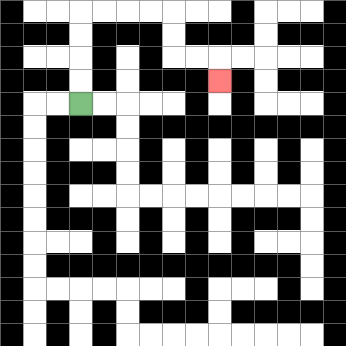{'start': '[3, 4]', 'end': '[9, 3]', 'path_directions': 'U,U,U,U,R,R,R,R,D,D,R,R,D', 'path_coordinates': '[[3, 4], [3, 3], [3, 2], [3, 1], [3, 0], [4, 0], [5, 0], [6, 0], [7, 0], [7, 1], [7, 2], [8, 2], [9, 2], [9, 3]]'}